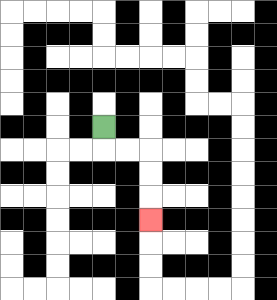{'start': '[4, 5]', 'end': '[6, 9]', 'path_directions': 'D,R,R,D,D,D', 'path_coordinates': '[[4, 5], [4, 6], [5, 6], [6, 6], [6, 7], [6, 8], [6, 9]]'}